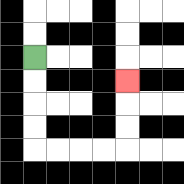{'start': '[1, 2]', 'end': '[5, 3]', 'path_directions': 'D,D,D,D,R,R,R,R,U,U,U', 'path_coordinates': '[[1, 2], [1, 3], [1, 4], [1, 5], [1, 6], [2, 6], [3, 6], [4, 6], [5, 6], [5, 5], [5, 4], [5, 3]]'}